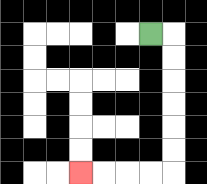{'start': '[6, 1]', 'end': '[3, 7]', 'path_directions': 'R,D,D,D,D,D,D,L,L,L,L', 'path_coordinates': '[[6, 1], [7, 1], [7, 2], [7, 3], [7, 4], [7, 5], [7, 6], [7, 7], [6, 7], [5, 7], [4, 7], [3, 7]]'}